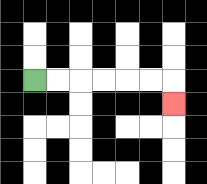{'start': '[1, 3]', 'end': '[7, 4]', 'path_directions': 'R,R,R,R,R,R,D', 'path_coordinates': '[[1, 3], [2, 3], [3, 3], [4, 3], [5, 3], [6, 3], [7, 3], [7, 4]]'}